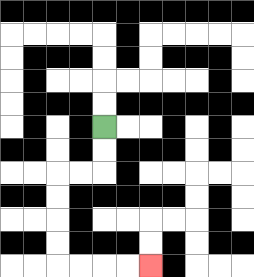{'start': '[4, 5]', 'end': '[6, 11]', 'path_directions': 'D,D,L,L,D,D,D,D,R,R,R,R', 'path_coordinates': '[[4, 5], [4, 6], [4, 7], [3, 7], [2, 7], [2, 8], [2, 9], [2, 10], [2, 11], [3, 11], [4, 11], [5, 11], [6, 11]]'}